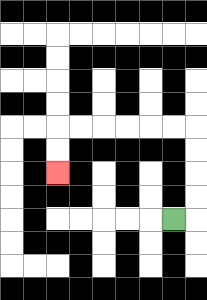{'start': '[7, 9]', 'end': '[2, 7]', 'path_directions': 'R,U,U,U,U,L,L,L,L,L,L,D,D', 'path_coordinates': '[[7, 9], [8, 9], [8, 8], [8, 7], [8, 6], [8, 5], [7, 5], [6, 5], [5, 5], [4, 5], [3, 5], [2, 5], [2, 6], [2, 7]]'}